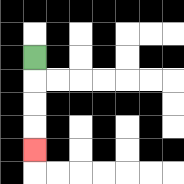{'start': '[1, 2]', 'end': '[1, 6]', 'path_directions': 'D,D,D,D', 'path_coordinates': '[[1, 2], [1, 3], [1, 4], [1, 5], [1, 6]]'}